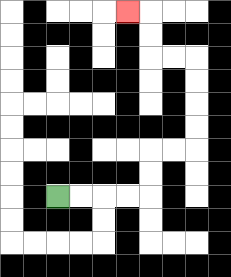{'start': '[2, 8]', 'end': '[5, 0]', 'path_directions': 'R,R,R,R,U,U,R,R,U,U,U,U,L,L,U,U,L', 'path_coordinates': '[[2, 8], [3, 8], [4, 8], [5, 8], [6, 8], [6, 7], [6, 6], [7, 6], [8, 6], [8, 5], [8, 4], [8, 3], [8, 2], [7, 2], [6, 2], [6, 1], [6, 0], [5, 0]]'}